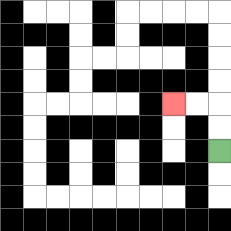{'start': '[9, 6]', 'end': '[7, 4]', 'path_directions': 'U,U,L,L', 'path_coordinates': '[[9, 6], [9, 5], [9, 4], [8, 4], [7, 4]]'}